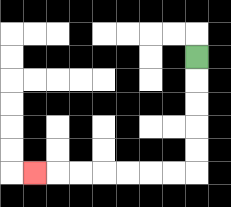{'start': '[8, 2]', 'end': '[1, 7]', 'path_directions': 'D,D,D,D,D,L,L,L,L,L,L,L', 'path_coordinates': '[[8, 2], [8, 3], [8, 4], [8, 5], [8, 6], [8, 7], [7, 7], [6, 7], [5, 7], [4, 7], [3, 7], [2, 7], [1, 7]]'}